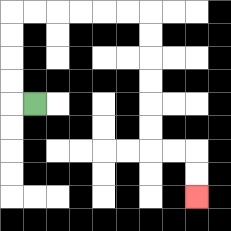{'start': '[1, 4]', 'end': '[8, 8]', 'path_directions': 'L,U,U,U,U,R,R,R,R,R,R,D,D,D,D,D,D,R,R,D,D', 'path_coordinates': '[[1, 4], [0, 4], [0, 3], [0, 2], [0, 1], [0, 0], [1, 0], [2, 0], [3, 0], [4, 0], [5, 0], [6, 0], [6, 1], [6, 2], [6, 3], [6, 4], [6, 5], [6, 6], [7, 6], [8, 6], [8, 7], [8, 8]]'}